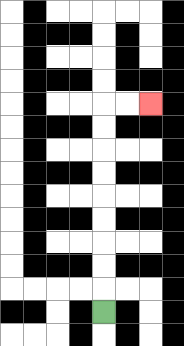{'start': '[4, 13]', 'end': '[6, 4]', 'path_directions': 'U,U,U,U,U,U,U,U,U,R,R', 'path_coordinates': '[[4, 13], [4, 12], [4, 11], [4, 10], [4, 9], [4, 8], [4, 7], [4, 6], [4, 5], [4, 4], [5, 4], [6, 4]]'}